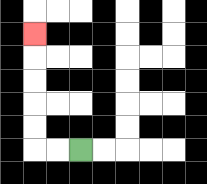{'start': '[3, 6]', 'end': '[1, 1]', 'path_directions': 'L,L,U,U,U,U,U', 'path_coordinates': '[[3, 6], [2, 6], [1, 6], [1, 5], [1, 4], [1, 3], [1, 2], [1, 1]]'}